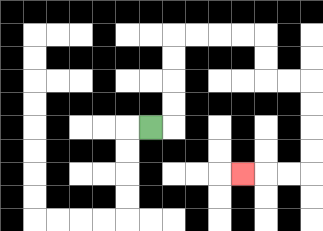{'start': '[6, 5]', 'end': '[10, 7]', 'path_directions': 'R,U,U,U,U,R,R,R,R,D,D,R,R,D,D,D,D,L,L,L', 'path_coordinates': '[[6, 5], [7, 5], [7, 4], [7, 3], [7, 2], [7, 1], [8, 1], [9, 1], [10, 1], [11, 1], [11, 2], [11, 3], [12, 3], [13, 3], [13, 4], [13, 5], [13, 6], [13, 7], [12, 7], [11, 7], [10, 7]]'}